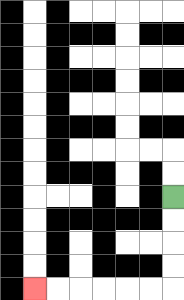{'start': '[7, 8]', 'end': '[1, 12]', 'path_directions': 'D,D,D,D,L,L,L,L,L,L', 'path_coordinates': '[[7, 8], [7, 9], [7, 10], [7, 11], [7, 12], [6, 12], [5, 12], [4, 12], [3, 12], [2, 12], [1, 12]]'}